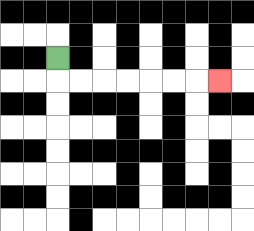{'start': '[2, 2]', 'end': '[9, 3]', 'path_directions': 'D,R,R,R,R,R,R,R', 'path_coordinates': '[[2, 2], [2, 3], [3, 3], [4, 3], [5, 3], [6, 3], [7, 3], [8, 3], [9, 3]]'}